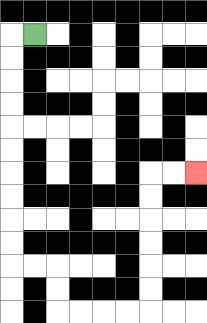{'start': '[1, 1]', 'end': '[8, 7]', 'path_directions': 'L,D,D,D,D,D,D,D,D,D,D,R,R,D,D,R,R,R,R,U,U,U,U,U,U,R,R', 'path_coordinates': '[[1, 1], [0, 1], [0, 2], [0, 3], [0, 4], [0, 5], [0, 6], [0, 7], [0, 8], [0, 9], [0, 10], [0, 11], [1, 11], [2, 11], [2, 12], [2, 13], [3, 13], [4, 13], [5, 13], [6, 13], [6, 12], [6, 11], [6, 10], [6, 9], [6, 8], [6, 7], [7, 7], [8, 7]]'}